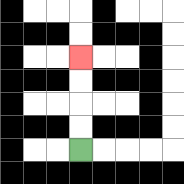{'start': '[3, 6]', 'end': '[3, 2]', 'path_directions': 'U,U,U,U', 'path_coordinates': '[[3, 6], [3, 5], [3, 4], [3, 3], [3, 2]]'}